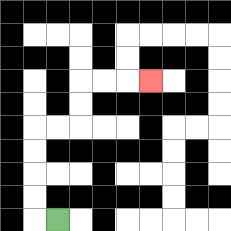{'start': '[2, 9]', 'end': '[6, 3]', 'path_directions': 'L,U,U,U,U,R,R,U,U,R,R,R', 'path_coordinates': '[[2, 9], [1, 9], [1, 8], [1, 7], [1, 6], [1, 5], [2, 5], [3, 5], [3, 4], [3, 3], [4, 3], [5, 3], [6, 3]]'}